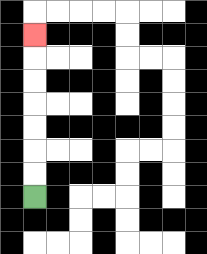{'start': '[1, 8]', 'end': '[1, 1]', 'path_directions': 'U,U,U,U,U,U,U', 'path_coordinates': '[[1, 8], [1, 7], [1, 6], [1, 5], [1, 4], [1, 3], [1, 2], [1, 1]]'}